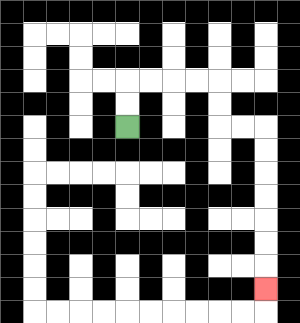{'start': '[5, 5]', 'end': '[11, 12]', 'path_directions': 'U,U,R,R,R,R,D,D,R,R,D,D,D,D,D,D,D', 'path_coordinates': '[[5, 5], [5, 4], [5, 3], [6, 3], [7, 3], [8, 3], [9, 3], [9, 4], [9, 5], [10, 5], [11, 5], [11, 6], [11, 7], [11, 8], [11, 9], [11, 10], [11, 11], [11, 12]]'}